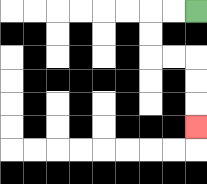{'start': '[8, 0]', 'end': '[8, 5]', 'path_directions': 'L,L,D,D,R,R,D,D,D', 'path_coordinates': '[[8, 0], [7, 0], [6, 0], [6, 1], [6, 2], [7, 2], [8, 2], [8, 3], [8, 4], [8, 5]]'}